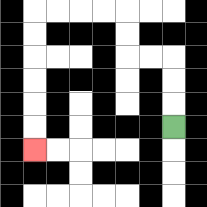{'start': '[7, 5]', 'end': '[1, 6]', 'path_directions': 'U,U,U,L,L,U,U,L,L,L,L,D,D,D,D,D,D', 'path_coordinates': '[[7, 5], [7, 4], [7, 3], [7, 2], [6, 2], [5, 2], [5, 1], [5, 0], [4, 0], [3, 0], [2, 0], [1, 0], [1, 1], [1, 2], [1, 3], [1, 4], [1, 5], [1, 6]]'}